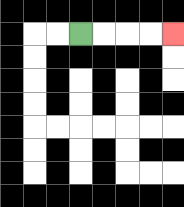{'start': '[3, 1]', 'end': '[7, 1]', 'path_directions': 'R,R,R,R', 'path_coordinates': '[[3, 1], [4, 1], [5, 1], [6, 1], [7, 1]]'}